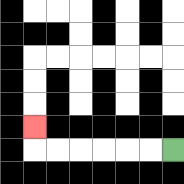{'start': '[7, 6]', 'end': '[1, 5]', 'path_directions': 'L,L,L,L,L,L,U', 'path_coordinates': '[[7, 6], [6, 6], [5, 6], [4, 6], [3, 6], [2, 6], [1, 6], [1, 5]]'}